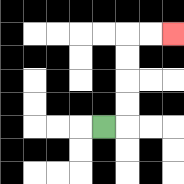{'start': '[4, 5]', 'end': '[7, 1]', 'path_directions': 'R,U,U,U,U,R,R', 'path_coordinates': '[[4, 5], [5, 5], [5, 4], [5, 3], [5, 2], [5, 1], [6, 1], [7, 1]]'}